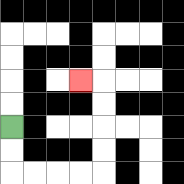{'start': '[0, 5]', 'end': '[3, 3]', 'path_directions': 'D,D,R,R,R,R,U,U,U,U,L', 'path_coordinates': '[[0, 5], [0, 6], [0, 7], [1, 7], [2, 7], [3, 7], [4, 7], [4, 6], [4, 5], [4, 4], [4, 3], [3, 3]]'}